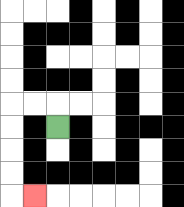{'start': '[2, 5]', 'end': '[1, 8]', 'path_directions': 'U,L,L,D,D,D,D,R', 'path_coordinates': '[[2, 5], [2, 4], [1, 4], [0, 4], [0, 5], [0, 6], [0, 7], [0, 8], [1, 8]]'}